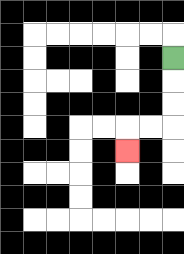{'start': '[7, 2]', 'end': '[5, 6]', 'path_directions': 'D,D,D,L,L,D', 'path_coordinates': '[[7, 2], [7, 3], [7, 4], [7, 5], [6, 5], [5, 5], [5, 6]]'}